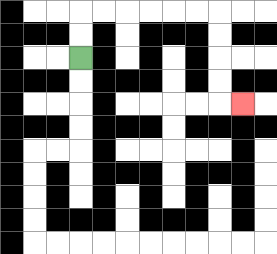{'start': '[3, 2]', 'end': '[10, 4]', 'path_directions': 'U,U,R,R,R,R,R,R,D,D,D,D,R', 'path_coordinates': '[[3, 2], [3, 1], [3, 0], [4, 0], [5, 0], [6, 0], [7, 0], [8, 0], [9, 0], [9, 1], [9, 2], [9, 3], [9, 4], [10, 4]]'}